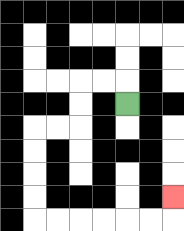{'start': '[5, 4]', 'end': '[7, 8]', 'path_directions': 'U,L,L,D,D,L,L,D,D,D,D,R,R,R,R,R,R,U', 'path_coordinates': '[[5, 4], [5, 3], [4, 3], [3, 3], [3, 4], [3, 5], [2, 5], [1, 5], [1, 6], [1, 7], [1, 8], [1, 9], [2, 9], [3, 9], [4, 9], [5, 9], [6, 9], [7, 9], [7, 8]]'}